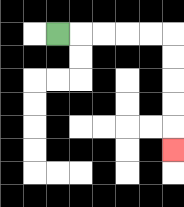{'start': '[2, 1]', 'end': '[7, 6]', 'path_directions': 'R,R,R,R,R,D,D,D,D,D', 'path_coordinates': '[[2, 1], [3, 1], [4, 1], [5, 1], [6, 1], [7, 1], [7, 2], [7, 3], [7, 4], [7, 5], [7, 6]]'}